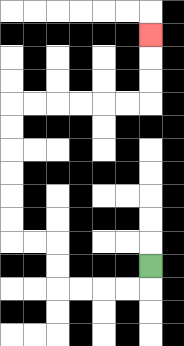{'start': '[6, 11]', 'end': '[6, 1]', 'path_directions': 'D,L,L,L,L,U,U,L,L,U,U,U,U,U,U,R,R,R,R,R,R,U,U,U', 'path_coordinates': '[[6, 11], [6, 12], [5, 12], [4, 12], [3, 12], [2, 12], [2, 11], [2, 10], [1, 10], [0, 10], [0, 9], [0, 8], [0, 7], [0, 6], [0, 5], [0, 4], [1, 4], [2, 4], [3, 4], [4, 4], [5, 4], [6, 4], [6, 3], [6, 2], [6, 1]]'}